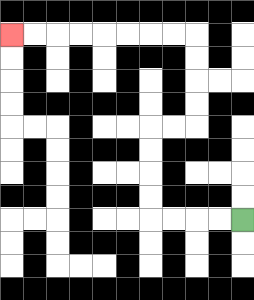{'start': '[10, 9]', 'end': '[0, 1]', 'path_directions': 'L,L,L,L,U,U,U,U,R,R,U,U,U,U,L,L,L,L,L,L,L,L', 'path_coordinates': '[[10, 9], [9, 9], [8, 9], [7, 9], [6, 9], [6, 8], [6, 7], [6, 6], [6, 5], [7, 5], [8, 5], [8, 4], [8, 3], [8, 2], [8, 1], [7, 1], [6, 1], [5, 1], [4, 1], [3, 1], [2, 1], [1, 1], [0, 1]]'}